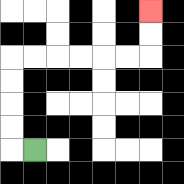{'start': '[1, 6]', 'end': '[6, 0]', 'path_directions': 'L,U,U,U,U,R,R,R,R,R,R,U,U', 'path_coordinates': '[[1, 6], [0, 6], [0, 5], [0, 4], [0, 3], [0, 2], [1, 2], [2, 2], [3, 2], [4, 2], [5, 2], [6, 2], [6, 1], [6, 0]]'}